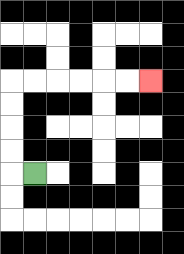{'start': '[1, 7]', 'end': '[6, 3]', 'path_directions': 'L,U,U,U,U,R,R,R,R,R,R', 'path_coordinates': '[[1, 7], [0, 7], [0, 6], [0, 5], [0, 4], [0, 3], [1, 3], [2, 3], [3, 3], [4, 3], [5, 3], [6, 3]]'}